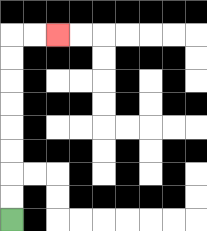{'start': '[0, 9]', 'end': '[2, 1]', 'path_directions': 'U,U,U,U,U,U,U,U,R,R', 'path_coordinates': '[[0, 9], [0, 8], [0, 7], [0, 6], [0, 5], [0, 4], [0, 3], [0, 2], [0, 1], [1, 1], [2, 1]]'}